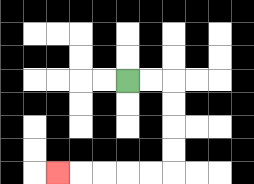{'start': '[5, 3]', 'end': '[2, 7]', 'path_directions': 'R,R,D,D,D,D,L,L,L,L,L', 'path_coordinates': '[[5, 3], [6, 3], [7, 3], [7, 4], [7, 5], [7, 6], [7, 7], [6, 7], [5, 7], [4, 7], [3, 7], [2, 7]]'}